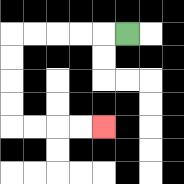{'start': '[5, 1]', 'end': '[4, 5]', 'path_directions': 'L,L,L,L,L,D,D,D,D,R,R,R,R', 'path_coordinates': '[[5, 1], [4, 1], [3, 1], [2, 1], [1, 1], [0, 1], [0, 2], [0, 3], [0, 4], [0, 5], [1, 5], [2, 5], [3, 5], [4, 5]]'}